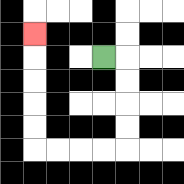{'start': '[4, 2]', 'end': '[1, 1]', 'path_directions': 'R,D,D,D,D,L,L,L,L,U,U,U,U,U', 'path_coordinates': '[[4, 2], [5, 2], [5, 3], [5, 4], [5, 5], [5, 6], [4, 6], [3, 6], [2, 6], [1, 6], [1, 5], [1, 4], [1, 3], [1, 2], [1, 1]]'}